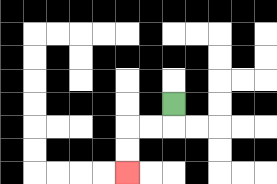{'start': '[7, 4]', 'end': '[5, 7]', 'path_directions': 'D,L,L,D,D', 'path_coordinates': '[[7, 4], [7, 5], [6, 5], [5, 5], [5, 6], [5, 7]]'}